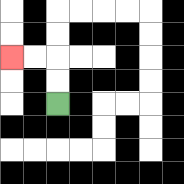{'start': '[2, 4]', 'end': '[0, 2]', 'path_directions': 'U,U,L,L', 'path_coordinates': '[[2, 4], [2, 3], [2, 2], [1, 2], [0, 2]]'}